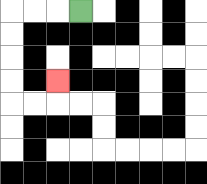{'start': '[3, 0]', 'end': '[2, 3]', 'path_directions': 'L,L,L,D,D,D,D,R,R,U', 'path_coordinates': '[[3, 0], [2, 0], [1, 0], [0, 0], [0, 1], [0, 2], [0, 3], [0, 4], [1, 4], [2, 4], [2, 3]]'}